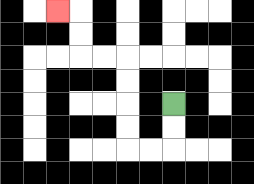{'start': '[7, 4]', 'end': '[2, 0]', 'path_directions': 'D,D,L,L,U,U,U,U,L,L,U,U,L', 'path_coordinates': '[[7, 4], [7, 5], [7, 6], [6, 6], [5, 6], [5, 5], [5, 4], [5, 3], [5, 2], [4, 2], [3, 2], [3, 1], [3, 0], [2, 0]]'}